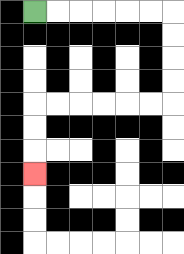{'start': '[1, 0]', 'end': '[1, 7]', 'path_directions': 'R,R,R,R,R,R,D,D,D,D,L,L,L,L,L,L,D,D,D', 'path_coordinates': '[[1, 0], [2, 0], [3, 0], [4, 0], [5, 0], [6, 0], [7, 0], [7, 1], [7, 2], [7, 3], [7, 4], [6, 4], [5, 4], [4, 4], [3, 4], [2, 4], [1, 4], [1, 5], [1, 6], [1, 7]]'}